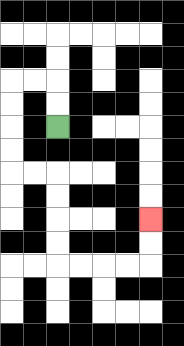{'start': '[2, 5]', 'end': '[6, 9]', 'path_directions': 'U,U,L,L,D,D,D,D,R,R,D,D,D,D,R,R,R,R,U,U', 'path_coordinates': '[[2, 5], [2, 4], [2, 3], [1, 3], [0, 3], [0, 4], [0, 5], [0, 6], [0, 7], [1, 7], [2, 7], [2, 8], [2, 9], [2, 10], [2, 11], [3, 11], [4, 11], [5, 11], [6, 11], [6, 10], [6, 9]]'}